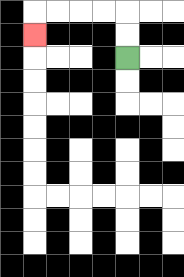{'start': '[5, 2]', 'end': '[1, 1]', 'path_directions': 'U,U,L,L,L,L,D', 'path_coordinates': '[[5, 2], [5, 1], [5, 0], [4, 0], [3, 0], [2, 0], [1, 0], [1, 1]]'}